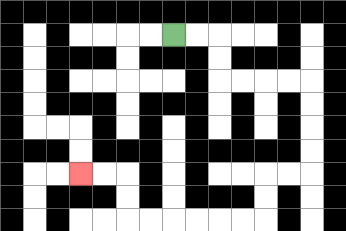{'start': '[7, 1]', 'end': '[3, 7]', 'path_directions': 'R,R,D,D,R,R,R,R,D,D,D,D,L,L,D,D,L,L,L,L,L,L,U,U,L,L', 'path_coordinates': '[[7, 1], [8, 1], [9, 1], [9, 2], [9, 3], [10, 3], [11, 3], [12, 3], [13, 3], [13, 4], [13, 5], [13, 6], [13, 7], [12, 7], [11, 7], [11, 8], [11, 9], [10, 9], [9, 9], [8, 9], [7, 9], [6, 9], [5, 9], [5, 8], [5, 7], [4, 7], [3, 7]]'}